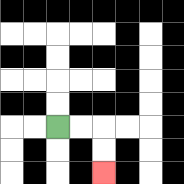{'start': '[2, 5]', 'end': '[4, 7]', 'path_directions': 'R,R,D,D', 'path_coordinates': '[[2, 5], [3, 5], [4, 5], [4, 6], [4, 7]]'}